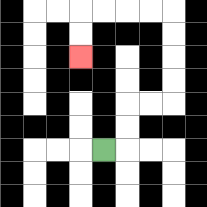{'start': '[4, 6]', 'end': '[3, 2]', 'path_directions': 'R,U,U,R,R,U,U,U,U,L,L,L,L,D,D', 'path_coordinates': '[[4, 6], [5, 6], [5, 5], [5, 4], [6, 4], [7, 4], [7, 3], [7, 2], [7, 1], [7, 0], [6, 0], [5, 0], [4, 0], [3, 0], [3, 1], [3, 2]]'}